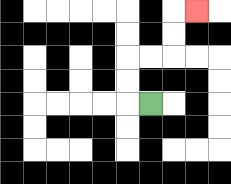{'start': '[6, 4]', 'end': '[8, 0]', 'path_directions': 'L,U,U,R,R,U,U,R', 'path_coordinates': '[[6, 4], [5, 4], [5, 3], [5, 2], [6, 2], [7, 2], [7, 1], [7, 0], [8, 0]]'}